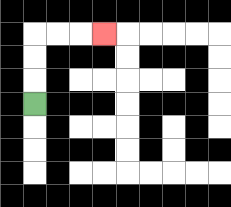{'start': '[1, 4]', 'end': '[4, 1]', 'path_directions': 'U,U,U,R,R,R', 'path_coordinates': '[[1, 4], [1, 3], [1, 2], [1, 1], [2, 1], [3, 1], [4, 1]]'}